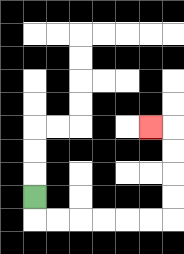{'start': '[1, 8]', 'end': '[6, 5]', 'path_directions': 'D,R,R,R,R,R,R,U,U,U,U,L', 'path_coordinates': '[[1, 8], [1, 9], [2, 9], [3, 9], [4, 9], [5, 9], [6, 9], [7, 9], [7, 8], [7, 7], [7, 6], [7, 5], [6, 5]]'}